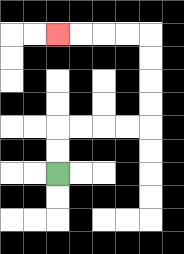{'start': '[2, 7]', 'end': '[2, 1]', 'path_directions': 'U,U,R,R,R,R,U,U,U,U,L,L,L,L', 'path_coordinates': '[[2, 7], [2, 6], [2, 5], [3, 5], [4, 5], [5, 5], [6, 5], [6, 4], [6, 3], [6, 2], [6, 1], [5, 1], [4, 1], [3, 1], [2, 1]]'}